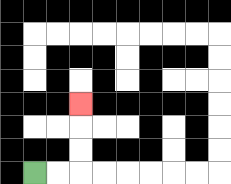{'start': '[1, 7]', 'end': '[3, 4]', 'path_directions': 'R,R,U,U,U', 'path_coordinates': '[[1, 7], [2, 7], [3, 7], [3, 6], [3, 5], [3, 4]]'}